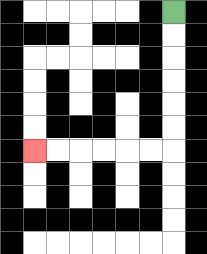{'start': '[7, 0]', 'end': '[1, 6]', 'path_directions': 'D,D,D,D,D,D,L,L,L,L,L,L', 'path_coordinates': '[[7, 0], [7, 1], [7, 2], [7, 3], [7, 4], [7, 5], [7, 6], [6, 6], [5, 6], [4, 6], [3, 6], [2, 6], [1, 6]]'}